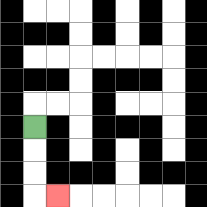{'start': '[1, 5]', 'end': '[2, 8]', 'path_directions': 'D,D,D,R', 'path_coordinates': '[[1, 5], [1, 6], [1, 7], [1, 8], [2, 8]]'}